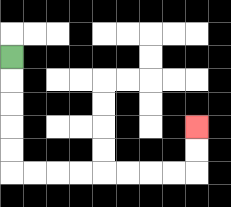{'start': '[0, 2]', 'end': '[8, 5]', 'path_directions': 'D,D,D,D,D,R,R,R,R,R,R,R,R,U,U', 'path_coordinates': '[[0, 2], [0, 3], [0, 4], [0, 5], [0, 6], [0, 7], [1, 7], [2, 7], [3, 7], [4, 7], [5, 7], [6, 7], [7, 7], [8, 7], [8, 6], [8, 5]]'}